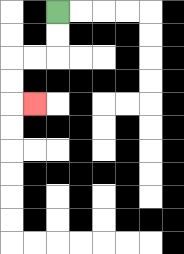{'start': '[2, 0]', 'end': '[1, 4]', 'path_directions': 'D,D,L,L,D,D,R', 'path_coordinates': '[[2, 0], [2, 1], [2, 2], [1, 2], [0, 2], [0, 3], [0, 4], [1, 4]]'}